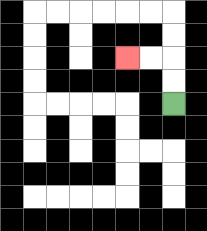{'start': '[7, 4]', 'end': '[5, 2]', 'path_directions': 'U,U,L,L', 'path_coordinates': '[[7, 4], [7, 3], [7, 2], [6, 2], [5, 2]]'}